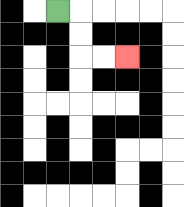{'start': '[2, 0]', 'end': '[5, 2]', 'path_directions': 'R,D,D,R,R', 'path_coordinates': '[[2, 0], [3, 0], [3, 1], [3, 2], [4, 2], [5, 2]]'}